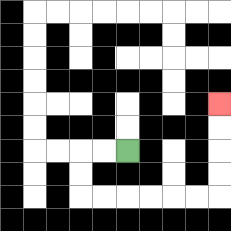{'start': '[5, 6]', 'end': '[9, 4]', 'path_directions': 'L,L,D,D,R,R,R,R,R,R,U,U,U,U', 'path_coordinates': '[[5, 6], [4, 6], [3, 6], [3, 7], [3, 8], [4, 8], [5, 8], [6, 8], [7, 8], [8, 8], [9, 8], [9, 7], [9, 6], [9, 5], [9, 4]]'}